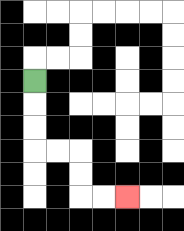{'start': '[1, 3]', 'end': '[5, 8]', 'path_directions': 'D,D,D,R,R,D,D,R,R', 'path_coordinates': '[[1, 3], [1, 4], [1, 5], [1, 6], [2, 6], [3, 6], [3, 7], [3, 8], [4, 8], [5, 8]]'}